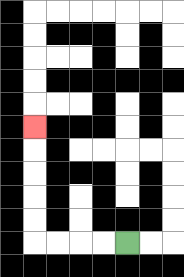{'start': '[5, 10]', 'end': '[1, 5]', 'path_directions': 'L,L,L,L,U,U,U,U,U', 'path_coordinates': '[[5, 10], [4, 10], [3, 10], [2, 10], [1, 10], [1, 9], [1, 8], [1, 7], [1, 6], [1, 5]]'}